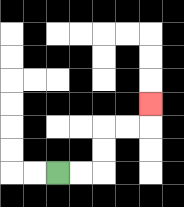{'start': '[2, 7]', 'end': '[6, 4]', 'path_directions': 'R,R,U,U,R,R,U', 'path_coordinates': '[[2, 7], [3, 7], [4, 7], [4, 6], [4, 5], [5, 5], [6, 5], [6, 4]]'}